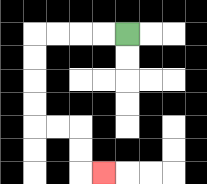{'start': '[5, 1]', 'end': '[4, 7]', 'path_directions': 'L,L,L,L,D,D,D,D,R,R,D,D,R', 'path_coordinates': '[[5, 1], [4, 1], [3, 1], [2, 1], [1, 1], [1, 2], [1, 3], [1, 4], [1, 5], [2, 5], [3, 5], [3, 6], [3, 7], [4, 7]]'}